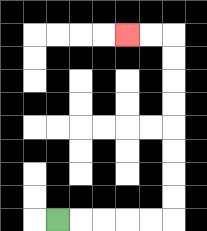{'start': '[2, 9]', 'end': '[5, 1]', 'path_directions': 'R,R,R,R,R,U,U,U,U,U,U,U,U,L,L', 'path_coordinates': '[[2, 9], [3, 9], [4, 9], [5, 9], [6, 9], [7, 9], [7, 8], [7, 7], [7, 6], [7, 5], [7, 4], [7, 3], [7, 2], [7, 1], [6, 1], [5, 1]]'}